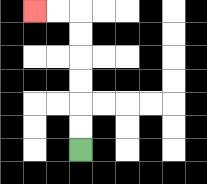{'start': '[3, 6]', 'end': '[1, 0]', 'path_directions': 'U,U,U,U,U,U,L,L', 'path_coordinates': '[[3, 6], [3, 5], [3, 4], [3, 3], [3, 2], [3, 1], [3, 0], [2, 0], [1, 0]]'}